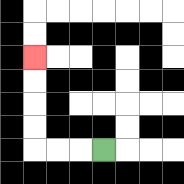{'start': '[4, 6]', 'end': '[1, 2]', 'path_directions': 'L,L,L,U,U,U,U', 'path_coordinates': '[[4, 6], [3, 6], [2, 6], [1, 6], [1, 5], [1, 4], [1, 3], [1, 2]]'}